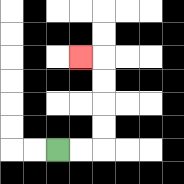{'start': '[2, 6]', 'end': '[3, 2]', 'path_directions': 'R,R,U,U,U,U,L', 'path_coordinates': '[[2, 6], [3, 6], [4, 6], [4, 5], [4, 4], [4, 3], [4, 2], [3, 2]]'}